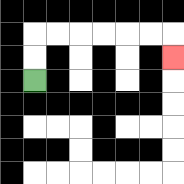{'start': '[1, 3]', 'end': '[7, 2]', 'path_directions': 'U,U,R,R,R,R,R,R,D', 'path_coordinates': '[[1, 3], [1, 2], [1, 1], [2, 1], [3, 1], [4, 1], [5, 1], [6, 1], [7, 1], [7, 2]]'}